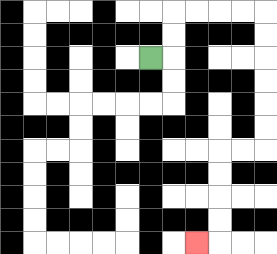{'start': '[6, 2]', 'end': '[8, 10]', 'path_directions': 'R,U,U,R,R,R,R,D,D,D,D,D,D,L,L,D,D,D,D,L', 'path_coordinates': '[[6, 2], [7, 2], [7, 1], [7, 0], [8, 0], [9, 0], [10, 0], [11, 0], [11, 1], [11, 2], [11, 3], [11, 4], [11, 5], [11, 6], [10, 6], [9, 6], [9, 7], [9, 8], [9, 9], [9, 10], [8, 10]]'}